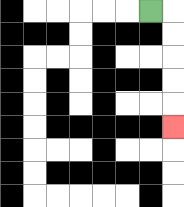{'start': '[6, 0]', 'end': '[7, 5]', 'path_directions': 'R,D,D,D,D,D', 'path_coordinates': '[[6, 0], [7, 0], [7, 1], [7, 2], [7, 3], [7, 4], [7, 5]]'}